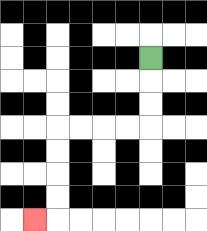{'start': '[6, 2]', 'end': '[1, 9]', 'path_directions': 'D,D,D,L,L,L,L,D,D,D,D,L', 'path_coordinates': '[[6, 2], [6, 3], [6, 4], [6, 5], [5, 5], [4, 5], [3, 5], [2, 5], [2, 6], [2, 7], [2, 8], [2, 9], [1, 9]]'}